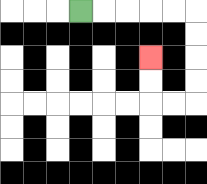{'start': '[3, 0]', 'end': '[6, 2]', 'path_directions': 'R,R,R,R,R,D,D,D,D,L,L,U,U', 'path_coordinates': '[[3, 0], [4, 0], [5, 0], [6, 0], [7, 0], [8, 0], [8, 1], [8, 2], [8, 3], [8, 4], [7, 4], [6, 4], [6, 3], [6, 2]]'}